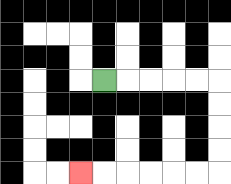{'start': '[4, 3]', 'end': '[3, 7]', 'path_directions': 'R,R,R,R,R,D,D,D,D,L,L,L,L,L,L', 'path_coordinates': '[[4, 3], [5, 3], [6, 3], [7, 3], [8, 3], [9, 3], [9, 4], [9, 5], [9, 6], [9, 7], [8, 7], [7, 7], [6, 7], [5, 7], [4, 7], [3, 7]]'}